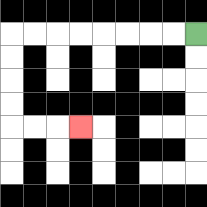{'start': '[8, 1]', 'end': '[3, 5]', 'path_directions': 'L,L,L,L,L,L,L,L,D,D,D,D,R,R,R', 'path_coordinates': '[[8, 1], [7, 1], [6, 1], [5, 1], [4, 1], [3, 1], [2, 1], [1, 1], [0, 1], [0, 2], [0, 3], [0, 4], [0, 5], [1, 5], [2, 5], [3, 5]]'}